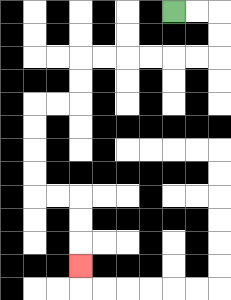{'start': '[7, 0]', 'end': '[3, 11]', 'path_directions': 'R,R,D,D,L,L,L,L,L,L,D,D,L,L,D,D,D,D,R,R,D,D,D', 'path_coordinates': '[[7, 0], [8, 0], [9, 0], [9, 1], [9, 2], [8, 2], [7, 2], [6, 2], [5, 2], [4, 2], [3, 2], [3, 3], [3, 4], [2, 4], [1, 4], [1, 5], [1, 6], [1, 7], [1, 8], [2, 8], [3, 8], [3, 9], [3, 10], [3, 11]]'}